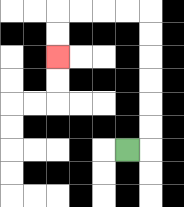{'start': '[5, 6]', 'end': '[2, 2]', 'path_directions': 'R,U,U,U,U,U,U,L,L,L,L,D,D', 'path_coordinates': '[[5, 6], [6, 6], [6, 5], [6, 4], [6, 3], [6, 2], [6, 1], [6, 0], [5, 0], [4, 0], [3, 0], [2, 0], [2, 1], [2, 2]]'}